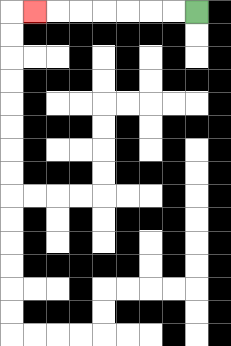{'start': '[8, 0]', 'end': '[1, 0]', 'path_directions': 'L,L,L,L,L,L,L', 'path_coordinates': '[[8, 0], [7, 0], [6, 0], [5, 0], [4, 0], [3, 0], [2, 0], [1, 0]]'}